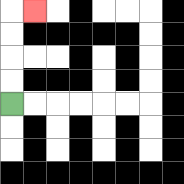{'start': '[0, 4]', 'end': '[1, 0]', 'path_directions': 'U,U,U,U,R', 'path_coordinates': '[[0, 4], [0, 3], [0, 2], [0, 1], [0, 0], [1, 0]]'}